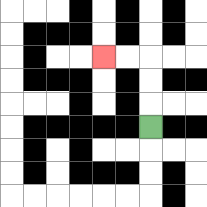{'start': '[6, 5]', 'end': '[4, 2]', 'path_directions': 'U,U,U,L,L', 'path_coordinates': '[[6, 5], [6, 4], [6, 3], [6, 2], [5, 2], [4, 2]]'}